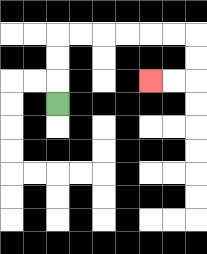{'start': '[2, 4]', 'end': '[6, 3]', 'path_directions': 'U,U,U,R,R,R,R,R,R,D,D,L,L', 'path_coordinates': '[[2, 4], [2, 3], [2, 2], [2, 1], [3, 1], [4, 1], [5, 1], [6, 1], [7, 1], [8, 1], [8, 2], [8, 3], [7, 3], [6, 3]]'}